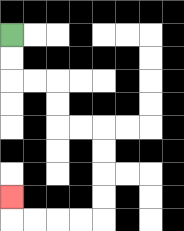{'start': '[0, 1]', 'end': '[0, 8]', 'path_directions': 'D,D,R,R,D,D,R,R,D,D,D,D,L,L,L,L,U', 'path_coordinates': '[[0, 1], [0, 2], [0, 3], [1, 3], [2, 3], [2, 4], [2, 5], [3, 5], [4, 5], [4, 6], [4, 7], [4, 8], [4, 9], [3, 9], [2, 9], [1, 9], [0, 9], [0, 8]]'}